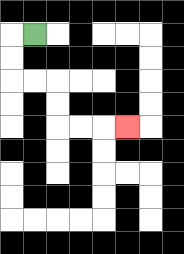{'start': '[1, 1]', 'end': '[5, 5]', 'path_directions': 'L,D,D,R,R,D,D,R,R,R', 'path_coordinates': '[[1, 1], [0, 1], [0, 2], [0, 3], [1, 3], [2, 3], [2, 4], [2, 5], [3, 5], [4, 5], [5, 5]]'}